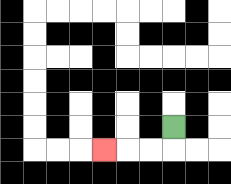{'start': '[7, 5]', 'end': '[4, 6]', 'path_directions': 'D,L,L,L', 'path_coordinates': '[[7, 5], [7, 6], [6, 6], [5, 6], [4, 6]]'}